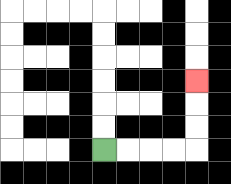{'start': '[4, 6]', 'end': '[8, 3]', 'path_directions': 'R,R,R,R,U,U,U', 'path_coordinates': '[[4, 6], [5, 6], [6, 6], [7, 6], [8, 6], [8, 5], [8, 4], [8, 3]]'}